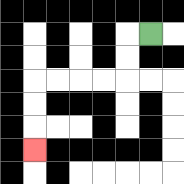{'start': '[6, 1]', 'end': '[1, 6]', 'path_directions': 'L,D,D,L,L,L,L,D,D,D', 'path_coordinates': '[[6, 1], [5, 1], [5, 2], [5, 3], [4, 3], [3, 3], [2, 3], [1, 3], [1, 4], [1, 5], [1, 6]]'}